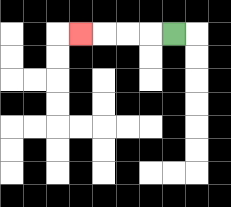{'start': '[7, 1]', 'end': '[3, 1]', 'path_directions': 'L,L,L,L', 'path_coordinates': '[[7, 1], [6, 1], [5, 1], [4, 1], [3, 1]]'}